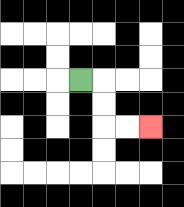{'start': '[3, 3]', 'end': '[6, 5]', 'path_directions': 'R,D,D,R,R', 'path_coordinates': '[[3, 3], [4, 3], [4, 4], [4, 5], [5, 5], [6, 5]]'}